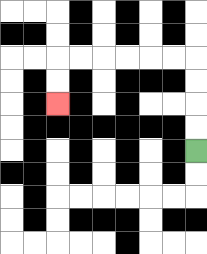{'start': '[8, 6]', 'end': '[2, 4]', 'path_directions': 'U,U,U,U,L,L,L,L,L,L,D,D', 'path_coordinates': '[[8, 6], [8, 5], [8, 4], [8, 3], [8, 2], [7, 2], [6, 2], [5, 2], [4, 2], [3, 2], [2, 2], [2, 3], [2, 4]]'}